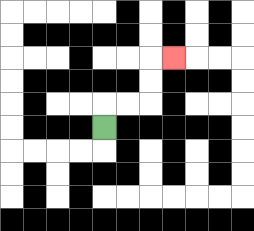{'start': '[4, 5]', 'end': '[7, 2]', 'path_directions': 'U,R,R,U,U,R', 'path_coordinates': '[[4, 5], [4, 4], [5, 4], [6, 4], [6, 3], [6, 2], [7, 2]]'}